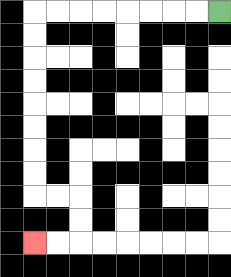{'start': '[9, 0]', 'end': '[1, 10]', 'path_directions': 'L,L,L,L,L,L,L,L,D,D,D,D,D,D,D,D,R,R,D,D,L,L', 'path_coordinates': '[[9, 0], [8, 0], [7, 0], [6, 0], [5, 0], [4, 0], [3, 0], [2, 0], [1, 0], [1, 1], [1, 2], [1, 3], [1, 4], [1, 5], [1, 6], [1, 7], [1, 8], [2, 8], [3, 8], [3, 9], [3, 10], [2, 10], [1, 10]]'}